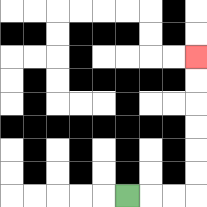{'start': '[5, 8]', 'end': '[8, 2]', 'path_directions': 'R,R,R,U,U,U,U,U,U', 'path_coordinates': '[[5, 8], [6, 8], [7, 8], [8, 8], [8, 7], [8, 6], [8, 5], [8, 4], [8, 3], [8, 2]]'}